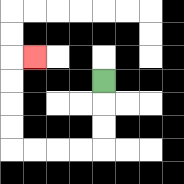{'start': '[4, 3]', 'end': '[1, 2]', 'path_directions': 'D,D,D,L,L,L,L,U,U,U,U,R', 'path_coordinates': '[[4, 3], [4, 4], [4, 5], [4, 6], [3, 6], [2, 6], [1, 6], [0, 6], [0, 5], [0, 4], [0, 3], [0, 2], [1, 2]]'}